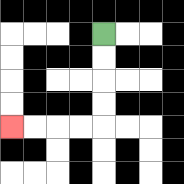{'start': '[4, 1]', 'end': '[0, 5]', 'path_directions': 'D,D,D,D,L,L,L,L', 'path_coordinates': '[[4, 1], [4, 2], [4, 3], [4, 4], [4, 5], [3, 5], [2, 5], [1, 5], [0, 5]]'}